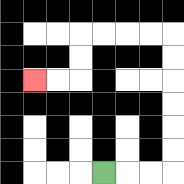{'start': '[4, 7]', 'end': '[1, 3]', 'path_directions': 'R,R,R,U,U,U,U,U,U,L,L,L,L,D,D,L,L', 'path_coordinates': '[[4, 7], [5, 7], [6, 7], [7, 7], [7, 6], [7, 5], [7, 4], [7, 3], [7, 2], [7, 1], [6, 1], [5, 1], [4, 1], [3, 1], [3, 2], [3, 3], [2, 3], [1, 3]]'}